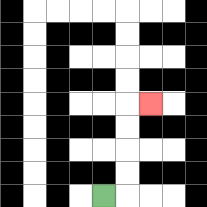{'start': '[4, 8]', 'end': '[6, 4]', 'path_directions': 'R,U,U,U,U,R', 'path_coordinates': '[[4, 8], [5, 8], [5, 7], [5, 6], [5, 5], [5, 4], [6, 4]]'}